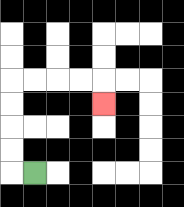{'start': '[1, 7]', 'end': '[4, 4]', 'path_directions': 'L,U,U,U,U,R,R,R,R,D', 'path_coordinates': '[[1, 7], [0, 7], [0, 6], [0, 5], [0, 4], [0, 3], [1, 3], [2, 3], [3, 3], [4, 3], [4, 4]]'}